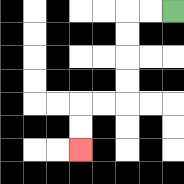{'start': '[7, 0]', 'end': '[3, 6]', 'path_directions': 'L,L,D,D,D,D,L,L,D,D', 'path_coordinates': '[[7, 0], [6, 0], [5, 0], [5, 1], [5, 2], [5, 3], [5, 4], [4, 4], [3, 4], [3, 5], [3, 6]]'}